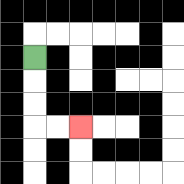{'start': '[1, 2]', 'end': '[3, 5]', 'path_directions': 'D,D,D,R,R', 'path_coordinates': '[[1, 2], [1, 3], [1, 4], [1, 5], [2, 5], [3, 5]]'}